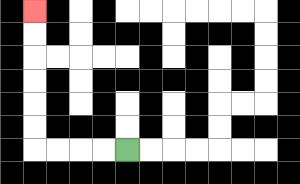{'start': '[5, 6]', 'end': '[1, 0]', 'path_directions': 'L,L,L,L,U,U,U,U,U,U', 'path_coordinates': '[[5, 6], [4, 6], [3, 6], [2, 6], [1, 6], [1, 5], [1, 4], [1, 3], [1, 2], [1, 1], [1, 0]]'}